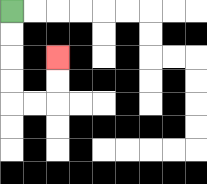{'start': '[0, 0]', 'end': '[2, 2]', 'path_directions': 'D,D,D,D,R,R,U,U', 'path_coordinates': '[[0, 0], [0, 1], [0, 2], [0, 3], [0, 4], [1, 4], [2, 4], [2, 3], [2, 2]]'}